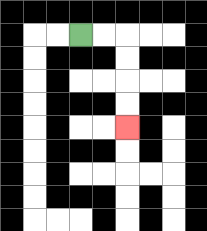{'start': '[3, 1]', 'end': '[5, 5]', 'path_directions': 'R,R,D,D,D,D', 'path_coordinates': '[[3, 1], [4, 1], [5, 1], [5, 2], [5, 3], [5, 4], [5, 5]]'}